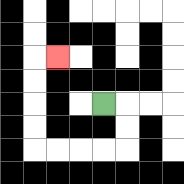{'start': '[4, 4]', 'end': '[2, 2]', 'path_directions': 'R,D,D,L,L,L,L,U,U,U,U,R', 'path_coordinates': '[[4, 4], [5, 4], [5, 5], [5, 6], [4, 6], [3, 6], [2, 6], [1, 6], [1, 5], [1, 4], [1, 3], [1, 2], [2, 2]]'}